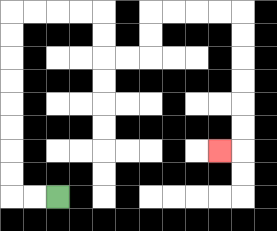{'start': '[2, 8]', 'end': '[9, 6]', 'path_directions': 'L,L,U,U,U,U,U,U,U,U,R,R,R,R,D,D,R,R,U,U,R,R,R,R,D,D,D,D,D,D,L', 'path_coordinates': '[[2, 8], [1, 8], [0, 8], [0, 7], [0, 6], [0, 5], [0, 4], [0, 3], [0, 2], [0, 1], [0, 0], [1, 0], [2, 0], [3, 0], [4, 0], [4, 1], [4, 2], [5, 2], [6, 2], [6, 1], [6, 0], [7, 0], [8, 0], [9, 0], [10, 0], [10, 1], [10, 2], [10, 3], [10, 4], [10, 5], [10, 6], [9, 6]]'}